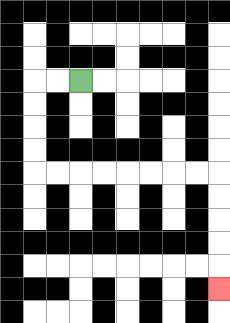{'start': '[3, 3]', 'end': '[9, 12]', 'path_directions': 'L,L,D,D,D,D,R,R,R,R,R,R,R,R,D,D,D,D,D', 'path_coordinates': '[[3, 3], [2, 3], [1, 3], [1, 4], [1, 5], [1, 6], [1, 7], [2, 7], [3, 7], [4, 7], [5, 7], [6, 7], [7, 7], [8, 7], [9, 7], [9, 8], [9, 9], [9, 10], [9, 11], [9, 12]]'}